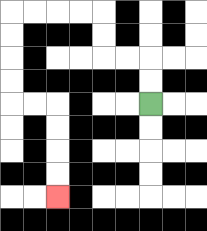{'start': '[6, 4]', 'end': '[2, 8]', 'path_directions': 'U,U,L,L,U,U,L,L,L,L,D,D,D,D,R,R,D,D,D,D', 'path_coordinates': '[[6, 4], [6, 3], [6, 2], [5, 2], [4, 2], [4, 1], [4, 0], [3, 0], [2, 0], [1, 0], [0, 0], [0, 1], [0, 2], [0, 3], [0, 4], [1, 4], [2, 4], [2, 5], [2, 6], [2, 7], [2, 8]]'}